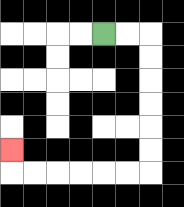{'start': '[4, 1]', 'end': '[0, 6]', 'path_directions': 'R,R,D,D,D,D,D,D,L,L,L,L,L,L,U', 'path_coordinates': '[[4, 1], [5, 1], [6, 1], [6, 2], [6, 3], [6, 4], [6, 5], [6, 6], [6, 7], [5, 7], [4, 7], [3, 7], [2, 7], [1, 7], [0, 7], [0, 6]]'}